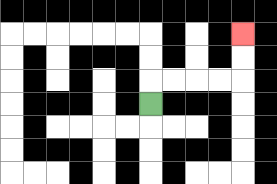{'start': '[6, 4]', 'end': '[10, 1]', 'path_directions': 'U,R,R,R,R,U,U', 'path_coordinates': '[[6, 4], [6, 3], [7, 3], [8, 3], [9, 3], [10, 3], [10, 2], [10, 1]]'}